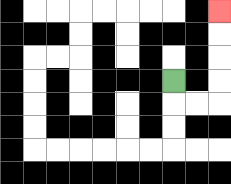{'start': '[7, 3]', 'end': '[9, 0]', 'path_directions': 'D,R,R,U,U,U,U', 'path_coordinates': '[[7, 3], [7, 4], [8, 4], [9, 4], [9, 3], [9, 2], [9, 1], [9, 0]]'}